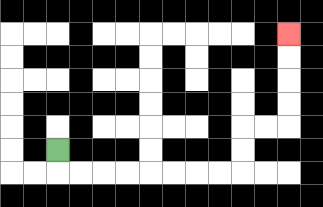{'start': '[2, 6]', 'end': '[12, 1]', 'path_directions': 'D,R,R,R,R,R,R,R,R,U,U,R,R,U,U,U,U', 'path_coordinates': '[[2, 6], [2, 7], [3, 7], [4, 7], [5, 7], [6, 7], [7, 7], [8, 7], [9, 7], [10, 7], [10, 6], [10, 5], [11, 5], [12, 5], [12, 4], [12, 3], [12, 2], [12, 1]]'}